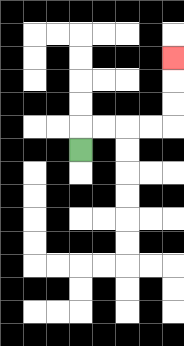{'start': '[3, 6]', 'end': '[7, 2]', 'path_directions': 'U,R,R,R,R,U,U,U', 'path_coordinates': '[[3, 6], [3, 5], [4, 5], [5, 5], [6, 5], [7, 5], [7, 4], [7, 3], [7, 2]]'}